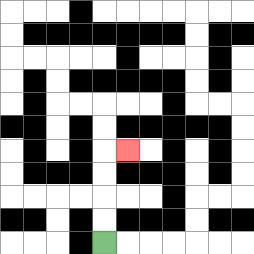{'start': '[4, 10]', 'end': '[5, 6]', 'path_directions': 'U,U,U,U,R', 'path_coordinates': '[[4, 10], [4, 9], [4, 8], [4, 7], [4, 6], [5, 6]]'}